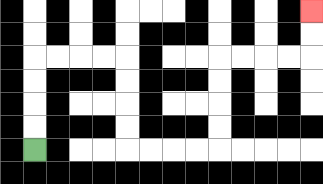{'start': '[1, 6]', 'end': '[13, 0]', 'path_directions': 'U,U,U,U,R,R,R,R,D,D,D,D,R,R,R,R,U,U,U,U,R,R,R,R,U,U', 'path_coordinates': '[[1, 6], [1, 5], [1, 4], [1, 3], [1, 2], [2, 2], [3, 2], [4, 2], [5, 2], [5, 3], [5, 4], [5, 5], [5, 6], [6, 6], [7, 6], [8, 6], [9, 6], [9, 5], [9, 4], [9, 3], [9, 2], [10, 2], [11, 2], [12, 2], [13, 2], [13, 1], [13, 0]]'}